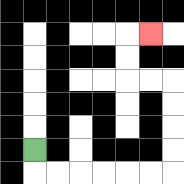{'start': '[1, 6]', 'end': '[6, 1]', 'path_directions': 'D,R,R,R,R,R,R,U,U,U,U,L,L,U,U,R', 'path_coordinates': '[[1, 6], [1, 7], [2, 7], [3, 7], [4, 7], [5, 7], [6, 7], [7, 7], [7, 6], [7, 5], [7, 4], [7, 3], [6, 3], [5, 3], [5, 2], [5, 1], [6, 1]]'}